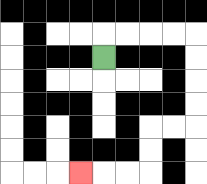{'start': '[4, 2]', 'end': '[3, 7]', 'path_directions': 'U,R,R,R,R,D,D,D,D,L,L,D,D,L,L,L', 'path_coordinates': '[[4, 2], [4, 1], [5, 1], [6, 1], [7, 1], [8, 1], [8, 2], [8, 3], [8, 4], [8, 5], [7, 5], [6, 5], [6, 6], [6, 7], [5, 7], [4, 7], [3, 7]]'}